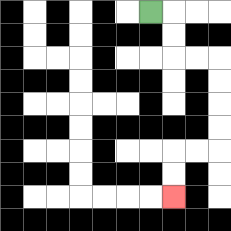{'start': '[6, 0]', 'end': '[7, 8]', 'path_directions': 'R,D,D,R,R,D,D,D,D,L,L,D,D', 'path_coordinates': '[[6, 0], [7, 0], [7, 1], [7, 2], [8, 2], [9, 2], [9, 3], [9, 4], [9, 5], [9, 6], [8, 6], [7, 6], [7, 7], [7, 8]]'}